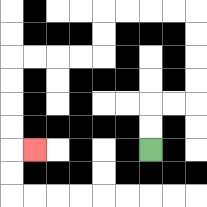{'start': '[6, 6]', 'end': '[1, 6]', 'path_directions': 'U,U,R,R,U,U,U,U,L,L,L,L,D,D,L,L,L,L,D,D,D,D,R', 'path_coordinates': '[[6, 6], [6, 5], [6, 4], [7, 4], [8, 4], [8, 3], [8, 2], [8, 1], [8, 0], [7, 0], [6, 0], [5, 0], [4, 0], [4, 1], [4, 2], [3, 2], [2, 2], [1, 2], [0, 2], [0, 3], [0, 4], [0, 5], [0, 6], [1, 6]]'}